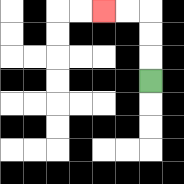{'start': '[6, 3]', 'end': '[4, 0]', 'path_directions': 'U,U,U,L,L', 'path_coordinates': '[[6, 3], [6, 2], [6, 1], [6, 0], [5, 0], [4, 0]]'}